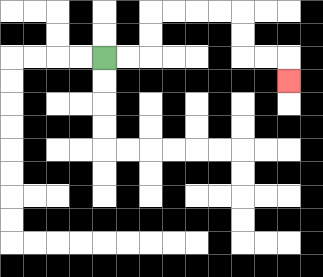{'start': '[4, 2]', 'end': '[12, 3]', 'path_directions': 'R,R,U,U,R,R,R,R,D,D,R,R,D', 'path_coordinates': '[[4, 2], [5, 2], [6, 2], [6, 1], [6, 0], [7, 0], [8, 0], [9, 0], [10, 0], [10, 1], [10, 2], [11, 2], [12, 2], [12, 3]]'}